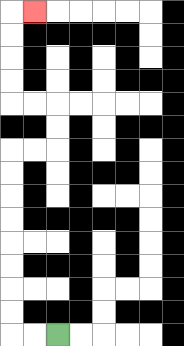{'start': '[2, 14]', 'end': '[1, 0]', 'path_directions': 'L,L,U,U,U,U,U,U,U,U,R,R,U,U,L,L,U,U,U,U,R', 'path_coordinates': '[[2, 14], [1, 14], [0, 14], [0, 13], [0, 12], [0, 11], [0, 10], [0, 9], [0, 8], [0, 7], [0, 6], [1, 6], [2, 6], [2, 5], [2, 4], [1, 4], [0, 4], [0, 3], [0, 2], [0, 1], [0, 0], [1, 0]]'}